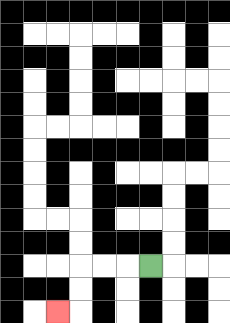{'start': '[6, 11]', 'end': '[2, 13]', 'path_directions': 'L,L,L,D,D,L', 'path_coordinates': '[[6, 11], [5, 11], [4, 11], [3, 11], [3, 12], [3, 13], [2, 13]]'}